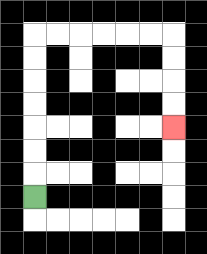{'start': '[1, 8]', 'end': '[7, 5]', 'path_directions': 'U,U,U,U,U,U,U,R,R,R,R,R,R,D,D,D,D', 'path_coordinates': '[[1, 8], [1, 7], [1, 6], [1, 5], [1, 4], [1, 3], [1, 2], [1, 1], [2, 1], [3, 1], [4, 1], [5, 1], [6, 1], [7, 1], [7, 2], [7, 3], [7, 4], [7, 5]]'}